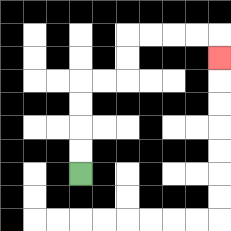{'start': '[3, 7]', 'end': '[9, 2]', 'path_directions': 'U,U,U,U,R,R,U,U,R,R,R,R,D', 'path_coordinates': '[[3, 7], [3, 6], [3, 5], [3, 4], [3, 3], [4, 3], [5, 3], [5, 2], [5, 1], [6, 1], [7, 1], [8, 1], [9, 1], [9, 2]]'}